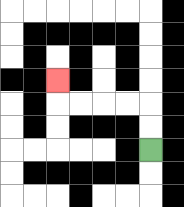{'start': '[6, 6]', 'end': '[2, 3]', 'path_directions': 'U,U,L,L,L,L,U', 'path_coordinates': '[[6, 6], [6, 5], [6, 4], [5, 4], [4, 4], [3, 4], [2, 4], [2, 3]]'}